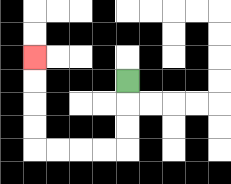{'start': '[5, 3]', 'end': '[1, 2]', 'path_directions': 'D,D,D,L,L,L,L,U,U,U,U', 'path_coordinates': '[[5, 3], [5, 4], [5, 5], [5, 6], [4, 6], [3, 6], [2, 6], [1, 6], [1, 5], [1, 4], [1, 3], [1, 2]]'}